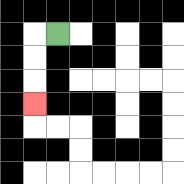{'start': '[2, 1]', 'end': '[1, 4]', 'path_directions': 'L,D,D,D', 'path_coordinates': '[[2, 1], [1, 1], [1, 2], [1, 3], [1, 4]]'}